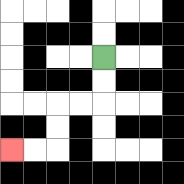{'start': '[4, 2]', 'end': '[0, 6]', 'path_directions': 'D,D,L,L,D,D,L,L', 'path_coordinates': '[[4, 2], [4, 3], [4, 4], [3, 4], [2, 4], [2, 5], [2, 6], [1, 6], [0, 6]]'}